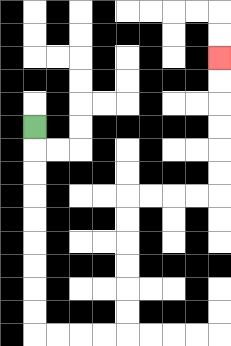{'start': '[1, 5]', 'end': '[9, 2]', 'path_directions': 'D,D,D,D,D,D,D,D,D,R,R,R,R,U,U,U,U,U,U,R,R,R,R,U,U,U,U,U,U', 'path_coordinates': '[[1, 5], [1, 6], [1, 7], [1, 8], [1, 9], [1, 10], [1, 11], [1, 12], [1, 13], [1, 14], [2, 14], [3, 14], [4, 14], [5, 14], [5, 13], [5, 12], [5, 11], [5, 10], [5, 9], [5, 8], [6, 8], [7, 8], [8, 8], [9, 8], [9, 7], [9, 6], [9, 5], [9, 4], [9, 3], [9, 2]]'}